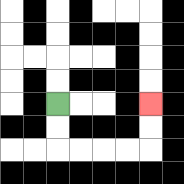{'start': '[2, 4]', 'end': '[6, 4]', 'path_directions': 'D,D,R,R,R,R,U,U', 'path_coordinates': '[[2, 4], [2, 5], [2, 6], [3, 6], [4, 6], [5, 6], [6, 6], [6, 5], [6, 4]]'}